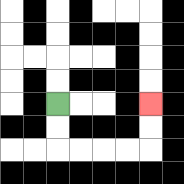{'start': '[2, 4]', 'end': '[6, 4]', 'path_directions': 'D,D,R,R,R,R,U,U', 'path_coordinates': '[[2, 4], [2, 5], [2, 6], [3, 6], [4, 6], [5, 6], [6, 6], [6, 5], [6, 4]]'}